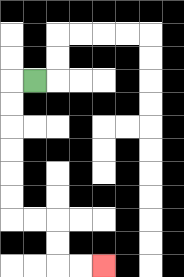{'start': '[1, 3]', 'end': '[4, 11]', 'path_directions': 'L,D,D,D,D,D,D,R,R,D,D,R,R', 'path_coordinates': '[[1, 3], [0, 3], [0, 4], [0, 5], [0, 6], [0, 7], [0, 8], [0, 9], [1, 9], [2, 9], [2, 10], [2, 11], [3, 11], [4, 11]]'}